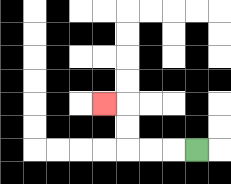{'start': '[8, 6]', 'end': '[4, 4]', 'path_directions': 'L,L,L,U,U,L', 'path_coordinates': '[[8, 6], [7, 6], [6, 6], [5, 6], [5, 5], [5, 4], [4, 4]]'}